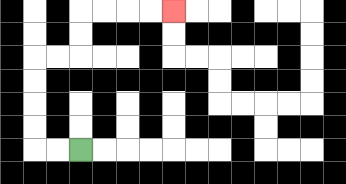{'start': '[3, 6]', 'end': '[7, 0]', 'path_directions': 'L,L,U,U,U,U,R,R,U,U,R,R,R,R', 'path_coordinates': '[[3, 6], [2, 6], [1, 6], [1, 5], [1, 4], [1, 3], [1, 2], [2, 2], [3, 2], [3, 1], [3, 0], [4, 0], [5, 0], [6, 0], [7, 0]]'}